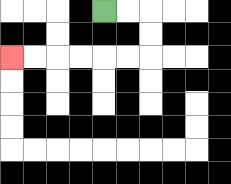{'start': '[4, 0]', 'end': '[0, 2]', 'path_directions': 'R,R,D,D,L,L,L,L,L,L', 'path_coordinates': '[[4, 0], [5, 0], [6, 0], [6, 1], [6, 2], [5, 2], [4, 2], [3, 2], [2, 2], [1, 2], [0, 2]]'}